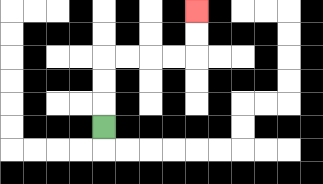{'start': '[4, 5]', 'end': '[8, 0]', 'path_directions': 'U,U,U,R,R,R,R,U,U', 'path_coordinates': '[[4, 5], [4, 4], [4, 3], [4, 2], [5, 2], [6, 2], [7, 2], [8, 2], [8, 1], [8, 0]]'}